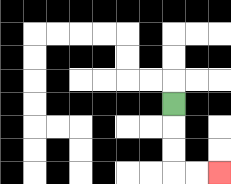{'start': '[7, 4]', 'end': '[9, 7]', 'path_directions': 'D,D,D,R,R', 'path_coordinates': '[[7, 4], [7, 5], [7, 6], [7, 7], [8, 7], [9, 7]]'}